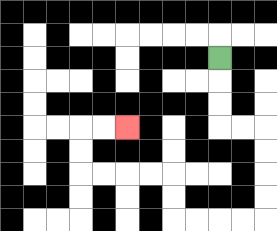{'start': '[9, 2]', 'end': '[5, 5]', 'path_directions': 'D,D,D,R,R,D,D,D,D,L,L,L,L,U,U,L,L,L,L,U,U,R,R', 'path_coordinates': '[[9, 2], [9, 3], [9, 4], [9, 5], [10, 5], [11, 5], [11, 6], [11, 7], [11, 8], [11, 9], [10, 9], [9, 9], [8, 9], [7, 9], [7, 8], [7, 7], [6, 7], [5, 7], [4, 7], [3, 7], [3, 6], [3, 5], [4, 5], [5, 5]]'}